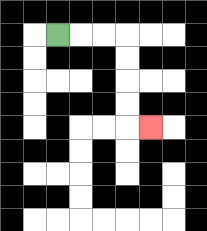{'start': '[2, 1]', 'end': '[6, 5]', 'path_directions': 'R,R,R,D,D,D,D,R', 'path_coordinates': '[[2, 1], [3, 1], [4, 1], [5, 1], [5, 2], [5, 3], [5, 4], [5, 5], [6, 5]]'}